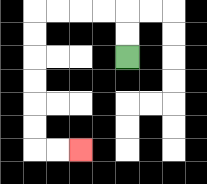{'start': '[5, 2]', 'end': '[3, 6]', 'path_directions': 'U,U,L,L,L,L,D,D,D,D,D,D,R,R', 'path_coordinates': '[[5, 2], [5, 1], [5, 0], [4, 0], [3, 0], [2, 0], [1, 0], [1, 1], [1, 2], [1, 3], [1, 4], [1, 5], [1, 6], [2, 6], [3, 6]]'}